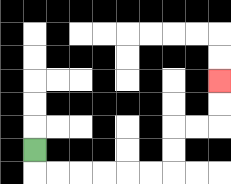{'start': '[1, 6]', 'end': '[9, 3]', 'path_directions': 'D,R,R,R,R,R,R,U,U,R,R,U,U', 'path_coordinates': '[[1, 6], [1, 7], [2, 7], [3, 7], [4, 7], [5, 7], [6, 7], [7, 7], [7, 6], [7, 5], [8, 5], [9, 5], [9, 4], [9, 3]]'}